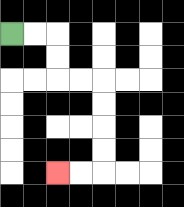{'start': '[0, 1]', 'end': '[2, 7]', 'path_directions': 'R,R,D,D,R,R,D,D,D,D,L,L', 'path_coordinates': '[[0, 1], [1, 1], [2, 1], [2, 2], [2, 3], [3, 3], [4, 3], [4, 4], [4, 5], [4, 6], [4, 7], [3, 7], [2, 7]]'}